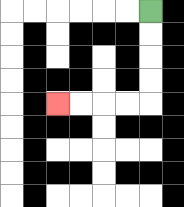{'start': '[6, 0]', 'end': '[2, 4]', 'path_directions': 'D,D,D,D,L,L,L,L', 'path_coordinates': '[[6, 0], [6, 1], [6, 2], [6, 3], [6, 4], [5, 4], [4, 4], [3, 4], [2, 4]]'}